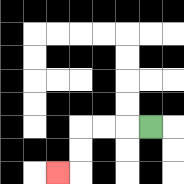{'start': '[6, 5]', 'end': '[2, 7]', 'path_directions': 'L,L,L,D,D,L', 'path_coordinates': '[[6, 5], [5, 5], [4, 5], [3, 5], [3, 6], [3, 7], [2, 7]]'}